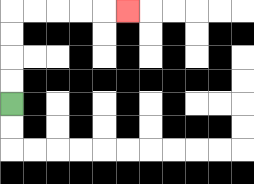{'start': '[0, 4]', 'end': '[5, 0]', 'path_directions': 'U,U,U,U,R,R,R,R,R', 'path_coordinates': '[[0, 4], [0, 3], [0, 2], [0, 1], [0, 0], [1, 0], [2, 0], [3, 0], [4, 0], [5, 0]]'}